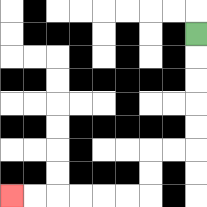{'start': '[8, 1]', 'end': '[0, 8]', 'path_directions': 'D,D,D,D,D,L,L,D,D,L,L,L,L,L,L', 'path_coordinates': '[[8, 1], [8, 2], [8, 3], [8, 4], [8, 5], [8, 6], [7, 6], [6, 6], [6, 7], [6, 8], [5, 8], [4, 8], [3, 8], [2, 8], [1, 8], [0, 8]]'}